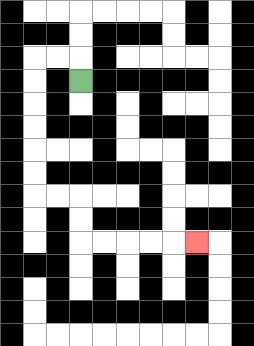{'start': '[3, 3]', 'end': '[8, 10]', 'path_directions': 'U,L,L,D,D,D,D,D,D,R,R,D,D,R,R,R,R,R', 'path_coordinates': '[[3, 3], [3, 2], [2, 2], [1, 2], [1, 3], [1, 4], [1, 5], [1, 6], [1, 7], [1, 8], [2, 8], [3, 8], [3, 9], [3, 10], [4, 10], [5, 10], [6, 10], [7, 10], [8, 10]]'}